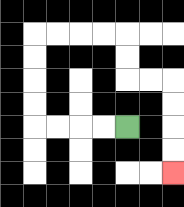{'start': '[5, 5]', 'end': '[7, 7]', 'path_directions': 'L,L,L,L,U,U,U,U,R,R,R,R,D,D,R,R,D,D,D,D', 'path_coordinates': '[[5, 5], [4, 5], [3, 5], [2, 5], [1, 5], [1, 4], [1, 3], [1, 2], [1, 1], [2, 1], [3, 1], [4, 1], [5, 1], [5, 2], [5, 3], [6, 3], [7, 3], [7, 4], [7, 5], [7, 6], [7, 7]]'}